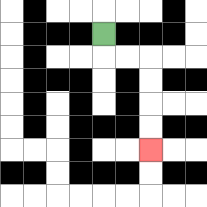{'start': '[4, 1]', 'end': '[6, 6]', 'path_directions': 'D,R,R,D,D,D,D', 'path_coordinates': '[[4, 1], [4, 2], [5, 2], [6, 2], [6, 3], [6, 4], [6, 5], [6, 6]]'}